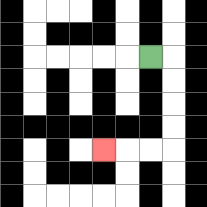{'start': '[6, 2]', 'end': '[4, 6]', 'path_directions': 'R,D,D,D,D,L,L,L', 'path_coordinates': '[[6, 2], [7, 2], [7, 3], [7, 4], [7, 5], [7, 6], [6, 6], [5, 6], [4, 6]]'}